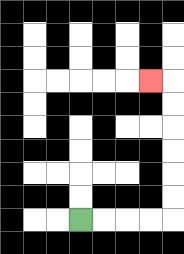{'start': '[3, 9]', 'end': '[6, 3]', 'path_directions': 'R,R,R,R,U,U,U,U,U,U,L', 'path_coordinates': '[[3, 9], [4, 9], [5, 9], [6, 9], [7, 9], [7, 8], [7, 7], [7, 6], [7, 5], [7, 4], [7, 3], [6, 3]]'}